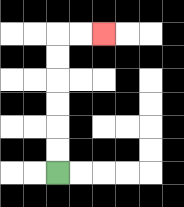{'start': '[2, 7]', 'end': '[4, 1]', 'path_directions': 'U,U,U,U,U,U,R,R', 'path_coordinates': '[[2, 7], [2, 6], [2, 5], [2, 4], [2, 3], [2, 2], [2, 1], [3, 1], [4, 1]]'}